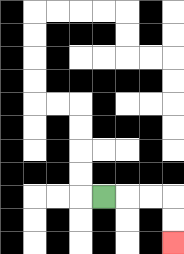{'start': '[4, 8]', 'end': '[7, 10]', 'path_directions': 'R,R,R,D,D', 'path_coordinates': '[[4, 8], [5, 8], [6, 8], [7, 8], [7, 9], [7, 10]]'}